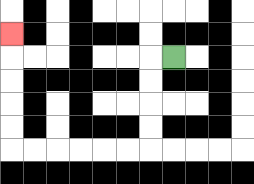{'start': '[7, 2]', 'end': '[0, 1]', 'path_directions': 'L,D,D,D,D,L,L,L,L,L,L,U,U,U,U,U', 'path_coordinates': '[[7, 2], [6, 2], [6, 3], [6, 4], [6, 5], [6, 6], [5, 6], [4, 6], [3, 6], [2, 6], [1, 6], [0, 6], [0, 5], [0, 4], [0, 3], [0, 2], [0, 1]]'}